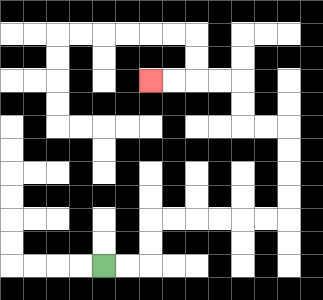{'start': '[4, 11]', 'end': '[6, 3]', 'path_directions': 'R,R,U,U,R,R,R,R,R,R,U,U,U,U,L,L,U,U,L,L,L,L', 'path_coordinates': '[[4, 11], [5, 11], [6, 11], [6, 10], [6, 9], [7, 9], [8, 9], [9, 9], [10, 9], [11, 9], [12, 9], [12, 8], [12, 7], [12, 6], [12, 5], [11, 5], [10, 5], [10, 4], [10, 3], [9, 3], [8, 3], [7, 3], [6, 3]]'}